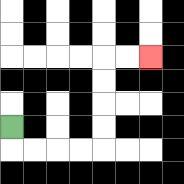{'start': '[0, 5]', 'end': '[6, 2]', 'path_directions': 'D,R,R,R,R,U,U,U,U,R,R', 'path_coordinates': '[[0, 5], [0, 6], [1, 6], [2, 6], [3, 6], [4, 6], [4, 5], [4, 4], [4, 3], [4, 2], [5, 2], [6, 2]]'}